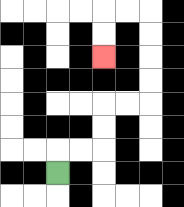{'start': '[2, 7]', 'end': '[4, 2]', 'path_directions': 'U,R,R,U,U,R,R,U,U,U,U,L,L,D,D', 'path_coordinates': '[[2, 7], [2, 6], [3, 6], [4, 6], [4, 5], [4, 4], [5, 4], [6, 4], [6, 3], [6, 2], [6, 1], [6, 0], [5, 0], [4, 0], [4, 1], [4, 2]]'}